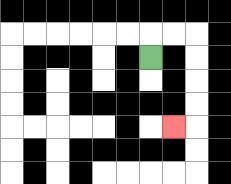{'start': '[6, 2]', 'end': '[7, 5]', 'path_directions': 'U,R,R,D,D,D,D,L', 'path_coordinates': '[[6, 2], [6, 1], [7, 1], [8, 1], [8, 2], [8, 3], [8, 4], [8, 5], [7, 5]]'}